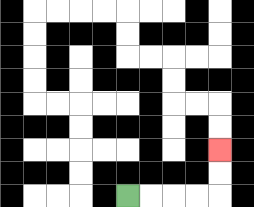{'start': '[5, 8]', 'end': '[9, 6]', 'path_directions': 'R,R,R,R,U,U', 'path_coordinates': '[[5, 8], [6, 8], [7, 8], [8, 8], [9, 8], [9, 7], [9, 6]]'}